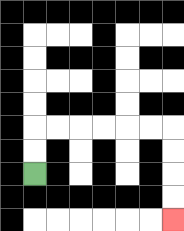{'start': '[1, 7]', 'end': '[7, 9]', 'path_directions': 'U,U,R,R,R,R,R,R,D,D,D,D', 'path_coordinates': '[[1, 7], [1, 6], [1, 5], [2, 5], [3, 5], [4, 5], [5, 5], [6, 5], [7, 5], [7, 6], [7, 7], [7, 8], [7, 9]]'}